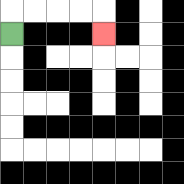{'start': '[0, 1]', 'end': '[4, 1]', 'path_directions': 'U,R,R,R,R,D', 'path_coordinates': '[[0, 1], [0, 0], [1, 0], [2, 0], [3, 0], [4, 0], [4, 1]]'}